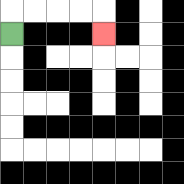{'start': '[0, 1]', 'end': '[4, 1]', 'path_directions': 'U,R,R,R,R,D', 'path_coordinates': '[[0, 1], [0, 0], [1, 0], [2, 0], [3, 0], [4, 0], [4, 1]]'}